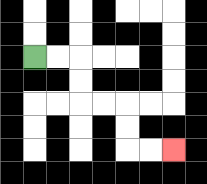{'start': '[1, 2]', 'end': '[7, 6]', 'path_directions': 'R,R,D,D,R,R,D,D,R,R', 'path_coordinates': '[[1, 2], [2, 2], [3, 2], [3, 3], [3, 4], [4, 4], [5, 4], [5, 5], [5, 6], [6, 6], [7, 6]]'}